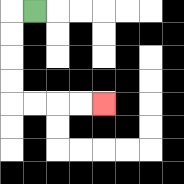{'start': '[1, 0]', 'end': '[4, 4]', 'path_directions': 'L,D,D,D,D,R,R,R,R', 'path_coordinates': '[[1, 0], [0, 0], [0, 1], [0, 2], [0, 3], [0, 4], [1, 4], [2, 4], [3, 4], [4, 4]]'}